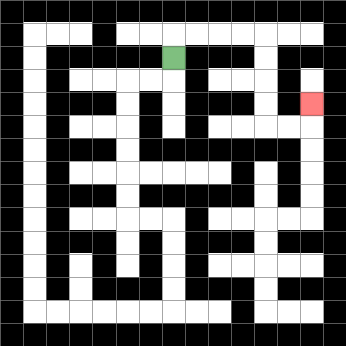{'start': '[7, 2]', 'end': '[13, 4]', 'path_directions': 'U,R,R,R,R,D,D,D,D,R,R,U', 'path_coordinates': '[[7, 2], [7, 1], [8, 1], [9, 1], [10, 1], [11, 1], [11, 2], [11, 3], [11, 4], [11, 5], [12, 5], [13, 5], [13, 4]]'}